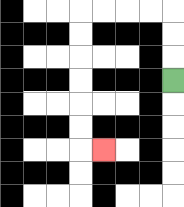{'start': '[7, 3]', 'end': '[4, 6]', 'path_directions': 'U,U,U,L,L,L,L,D,D,D,D,D,D,R', 'path_coordinates': '[[7, 3], [7, 2], [7, 1], [7, 0], [6, 0], [5, 0], [4, 0], [3, 0], [3, 1], [3, 2], [3, 3], [3, 4], [3, 5], [3, 6], [4, 6]]'}